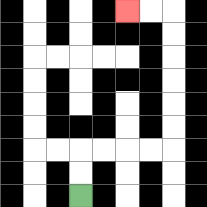{'start': '[3, 8]', 'end': '[5, 0]', 'path_directions': 'U,U,R,R,R,R,U,U,U,U,U,U,L,L', 'path_coordinates': '[[3, 8], [3, 7], [3, 6], [4, 6], [5, 6], [6, 6], [7, 6], [7, 5], [7, 4], [7, 3], [7, 2], [7, 1], [7, 0], [6, 0], [5, 0]]'}